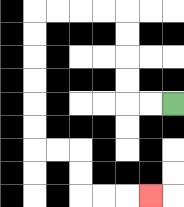{'start': '[7, 4]', 'end': '[6, 8]', 'path_directions': 'L,L,U,U,U,U,L,L,L,L,D,D,D,D,D,D,R,R,D,D,R,R,R', 'path_coordinates': '[[7, 4], [6, 4], [5, 4], [5, 3], [5, 2], [5, 1], [5, 0], [4, 0], [3, 0], [2, 0], [1, 0], [1, 1], [1, 2], [1, 3], [1, 4], [1, 5], [1, 6], [2, 6], [3, 6], [3, 7], [3, 8], [4, 8], [5, 8], [6, 8]]'}